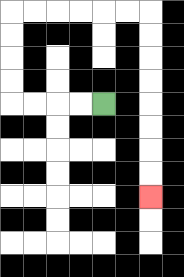{'start': '[4, 4]', 'end': '[6, 8]', 'path_directions': 'L,L,L,L,U,U,U,U,R,R,R,R,R,R,D,D,D,D,D,D,D,D', 'path_coordinates': '[[4, 4], [3, 4], [2, 4], [1, 4], [0, 4], [0, 3], [0, 2], [0, 1], [0, 0], [1, 0], [2, 0], [3, 0], [4, 0], [5, 0], [6, 0], [6, 1], [6, 2], [6, 3], [6, 4], [6, 5], [6, 6], [6, 7], [6, 8]]'}